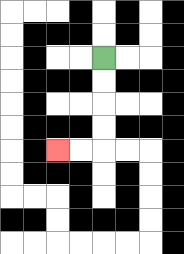{'start': '[4, 2]', 'end': '[2, 6]', 'path_directions': 'D,D,D,D,L,L', 'path_coordinates': '[[4, 2], [4, 3], [4, 4], [4, 5], [4, 6], [3, 6], [2, 6]]'}